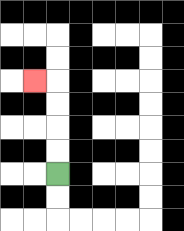{'start': '[2, 7]', 'end': '[1, 3]', 'path_directions': 'U,U,U,U,L', 'path_coordinates': '[[2, 7], [2, 6], [2, 5], [2, 4], [2, 3], [1, 3]]'}